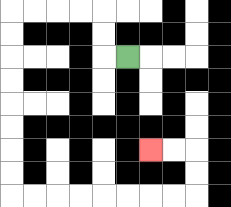{'start': '[5, 2]', 'end': '[6, 6]', 'path_directions': 'L,U,U,L,L,L,L,D,D,D,D,D,D,D,D,R,R,R,R,R,R,R,R,U,U,L,L', 'path_coordinates': '[[5, 2], [4, 2], [4, 1], [4, 0], [3, 0], [2, 0], [1, 0], [0, 0], [0, 1], [0, 2], [0, 3], [0, 4], [0, 5], [0, 6], [0, 7], [0, 8], [1, 8], [2, 8], [3, 8], [4, 8], [5, 8], [6, 8], [7, 8], [8, 8], [8, 7], [8, 6], [7, 6], [6, 6]]'}